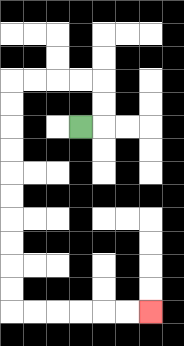{'start': '[3, 5]', 'end': '[6, 13]', 'path_directions': 'R,U,U,L,L,L,L,D,D,D,D,D,D,D,D,D,D,R,R,R,R,R,R', 'path_coordinates': '[[3, 5], [4, 5], [4, 4], [4, 3], [3, 3], [2, 3], [1, 3], [0, 3], [0, 4], [0, 5], [0, 6], [0, 7], [0, 8], [0, 9], [0, 10], [0, 11], [0, 12], [0, 13], [1, 13], [2, 13], [3, 13], [4, 13], [5, 13], [6, 13]]'}